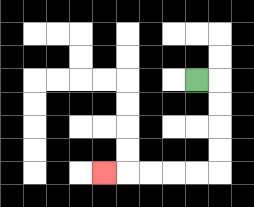{'start': '[8, 3]', 'end': '[4, 7]', 'path_directions': 'R,D,D,D,D,L,L,L,L,L', 'path_coordinates': '[[8, 3], [9, 3], [9, 4], [9, 5], [9, 6], [9, 7], [8, 7], [7, 7], [6, 7], [5, 7], [4, 7]]'}